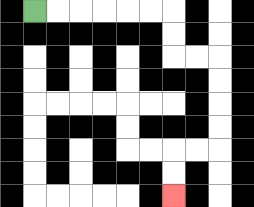{'start': '[1, 0]', 'end': '[7, 8]', 'path_directions': 'R,R,R,R,R,R,D,D,R,R,D,D,D,D,L,L,D,D', 'path_coordinates': '[[1, 0], [2, 0], [3, 0], [4, 0], [5, 0], [6, 0], [7, 0], [7, 1], [7, 2], [8, 2], [9, 2], [9, 3], [9, 4], [9, 5], [9, 6], [8, 6], [7, 6], [7, 7], [7, 8]]'}